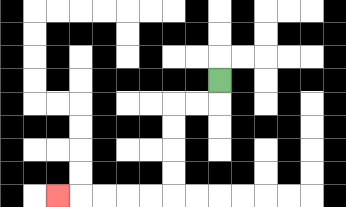{'start': '[9, 3]', 'end': '[2, 8]', 'path_directions': 'D,L,L,D,D,D,D,L,L,L,L,L', 'path_coordinates': '[[9, 3], [9, 4], [8, 4], [7, 4], [7, 5], [7, 6], [7, 7], [7, 8], [6, 8], [5, 8], [4, 8], [3, 8], [2, 8]]'}